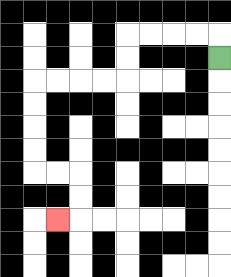{'start': '[9, 2]', 'end': '[2, 9]', 'path_directions': 'U,L,L,L,L,D,D,L,L,L,L,D,D,D,D,R,R,D,D,L', 'path_coordinates': '[[9, 2], [9, 1], [8, 1], [7, 1], [6, 1], [5, 1], [5, 2], [5, 3], [4, 3], [3, 3], [2, 3], [1, 3], [1, 4], [1, 5], [1, 6], [1, 7], [2, 7], [3, 7], [3, 8], [3, 9], [2, 9]]'}